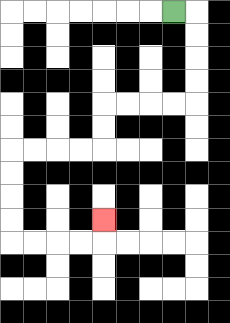{'start': '[7, 0]', 'end': '[4, 9]', 'path_directions': 'R,D,D,D,D,L,L,L,L,D,D,L,L,L,L,D,D,D,D,R,R,R,R,U', 'path_coordinates': '[[7, 0], [8, 0], [8, 1], [8, 2], [8, 3], [8, 4], [7, 4], [6, 4], [5, 4], [4, 4], [4, 5], [4, 6], [3, 6], [2, 6], [1, 6], [0, 6], [0, 7], [0, 8], [0, 9], [0, 10], [1, 10], [2, 10], [3, 10], [4, 10], [4, 9]]'}